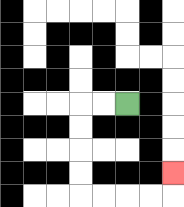{'start': '[5, 4]', 'end': '[7, 7]', 'path_directions': 'L,L,D,D,D,D,R,R,R,R,U', 'path_coordinates': '[[5, 4], [4, 4], [3, 4], [3, 5], [3, 6], [3, 7], [3, 8], [4, 8], [5, 8], [6, 8], [7, 8], [7, 7]]'}